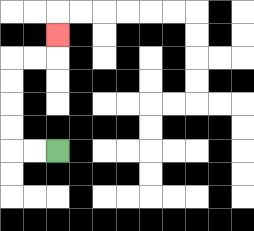{'start': '[2, 6]', 'end': '[2, 1]', 'path_directions': 'L,L,U,U,U,U,R,R,U', 'path_coordinates': '[[2, 6], [1, 6], [0, 6], [0, 5], [0, 4], [0, 3], [0, 2], [1, 2], [2, 2], [2, 1]]'}